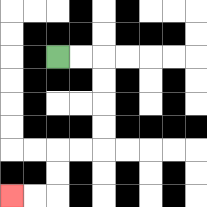{'start': '[2, 2]', 'end': '[0, 8]', 'path_directions': 'R,R,D,D,D,D,L,L,D,D,L,L', 'path_coordinates': '[[2, 2], [3, 2], [4, 2], [4, 3], [4, 4], [4, 5], [4, 6], [3, 6], [2, 6], [2, 7], [2, 8], [1, 8], [0, 8]]'}